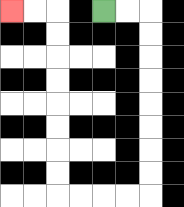{'start': '[4, 0]', 'end': '[0, 0]', 'path_directions': 'R,R,D,D,D,D,D,D,D,D,L,L,L,L,U,U,U,U,U,U,U,U,L,L', 'path_coordinates': '[[4, 0], [5, 0], [6, 0], [6, 1], [6, 2], [6, 3], [6, 4], [6, 5], [6, 6], [6, 7], [6, 8], [5, 8], [4, 8], [3, 8], [2, 8], [2, 7], [2, 6], [2, 5], [2, 4], [2, 3], [2, 2], [2, 1], [2, 0], [1, 0], [0, 0]]'}